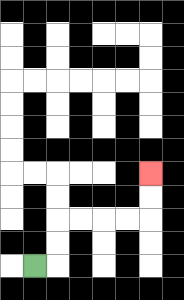{'start': '[1, 11]', 'end': '[6, 7]', 'path_directions': 'R,U,U,R,R,R,R,U,U', 'path_coordinates': '[[1, 11], [2, 11], [2, 10], [2, 9], [3, 9], [4, 9], [5, 9], [6, 9], [6, 8], [6, 7]]'}